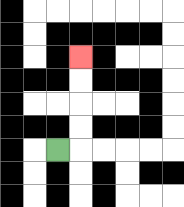{'start': '[2, 6]', 'end': '[3, 2]', 'path_directions': 'R,U,U,U,U', 'path_coordinates': '[[2, 6], [3, 6], [3, 5], [3, 4], [3, 3], [3, 2]]'}